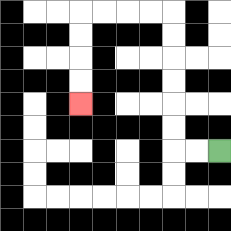{'start': '[9, 6]', 'end': '[3, 4]', 'path_directions': 'L,L,U,U,U,U,U,U,L,L,L,L,D,D,D,D', 'path_coordinates': '[[9, 6], [8, 6], [7, 6], [7, 5], [7, 4], [7, 3], [7, 2], [7, 1], [7, 0], [6, 0], [5, 0], [4, 0], [3, 0], [3, 1], [3, 2], [3, 3], [3, 4]]'}